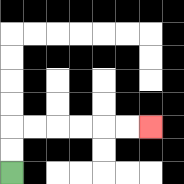{'start': '[0, 7]', 'end': '[6, 5]', 'path_directions': 'U,U,R,R,R,R,R,R', 'path_coordinates': '[[0, 7], [0, 6], [0, 5], [1, 5], [2, 5], [3, 5], [4, 5], [5, 5], [6, 5]]'}